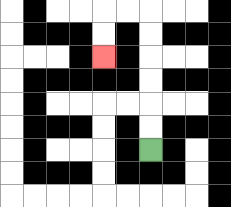{'start': '[6, 6]', 'end': '[4, 2]', 'path_directions': 'U,U,U,U,U,U,L,L,D,D', 'path_coordinates': '[[6, 6], [6, 5], [6, 4], [6, 3], [6, 2], [6, 1], [6, 0], [5, 0], [4, 0], [4, 1], [4, 2]]'}